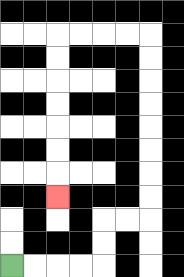{'start': '[0, 11]', 'end': '[2, 8]', 'path_directions': 'R,R,R,R,U,U,R,R,U,U,U,U,U,U,U,U,L,L,L,L,D,D,D,D,D,D,D', 'path_coordinates': '[[0, 11], [1, 11], [2, 11], [3, 11], [4, 11], [4, 10], [4, 9], [5, 9], [6, 9], [6, 8], [6, 7], [6, 6], [6, 5], [6, 4], [6, 3], [6, 2], [6, 1], [5, 1], [4, 1], [3, 1], [2, 1], [2, 2], [2, 3], [2, 4], [2, 5], [2, 6], [2, 7], [2, 8]]'}